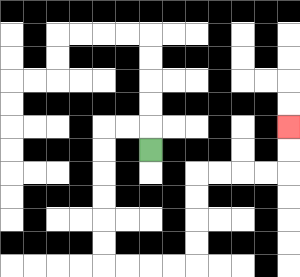{'start': '[6, 6]', 'end': '[12, 5]', 'path_directions': 'U,L,L,D,D,D,D,D,D,R,R,R,R,U,U,U,U,R,R,R,R,U,U', 'path_coordinates': '[[6, 6], [6, 5], [5, 5], [4, 5], [4, 6], [4, 7], [4, 8], [4, 9], [4, 10], [4, 11], [5, 11], [6, 11], [7, 11], [8, 11], [8, 10], [8, 9], [8, 8], [8, 7], [9, 7], [10, 7], [11, 7], [12, 7], [12, 6], [12, 5]]'}